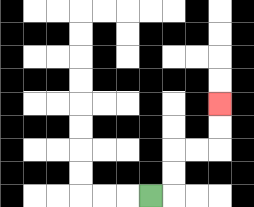{'start': '[6, 8]', 'end': '[9, 4]', 'path_directions': 'R,U,U,R,R,U,U', 'path_coordinates': '[[6, 8], [7, 8], [7, 7], [7, 6], [8, 6], [9, 6], [9, 5], [9, 4]]'}